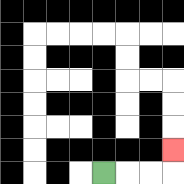{'start': '[4, 7]', 'end': '[7, 6]', 'path_directions': 'R,R,R,U', 'path_coordinates': '[[4, 7], [5, 7], [6, 7], [7, 7], [7, 6]]'}